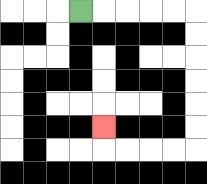{'start': '[3, 0]', 'end': '[4, 5]', 'path_directions': 'R,R,R,R,R,D,D,D,D,D,D,L,L,L,L,U', 'path_coordinates': '[[3, 0], [4, 0], [5, 0], [6, 0], [7, 0], [8, 0], [8, 1], [8, 2], [8, 3], [8, 4], [8, 5], [8, 6], [7, 6], [6, 6], [5, 6], [4, 6], [4, 5]]'}